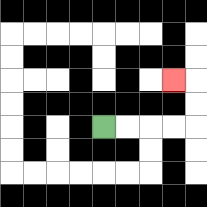{'start': '[4, 5]', 'end': '[7, 3]', 'path_directions': 'R,R,R,R,U,U,L', 'path_coordinates': '[[4, 5], [5, 5], [6, 5], [7, 5], [8, 5], [8, 4], [8, 3], [7, 3]]'}